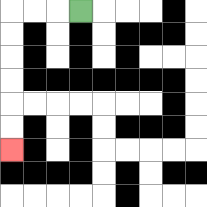{'start': '[3, 0]', 'end': '[0, 6]', 'path_directions': 'L,L,L,D,D,D,D,D,D', 'path_coordinates': '[[3, 0], [2, 0], [1, 0], [0, 0], [0, 1], [0, 2], [0, 3], [0, 4], [0, 5], [0, 6]]'}